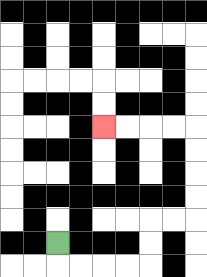{'start': '[2, 10]', 'end': '[4, 5]', 'path_directions': 'D,R,R,R,R,U,U,R,R,U,U,U,U,L,L,L,L', 'path_coordinates': '[[2, 10], [2, 11], [3, 11], [4, 11], [5, 11], [6, 11], [6, 10], [6, 9], [7, 9], [8, 9], [8, 8], [8, 7], [8, 6], [8, 5], [7, 5], [6, 5], [5, 5], [4, 5]]'}